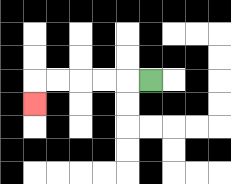{'start': '[6, 3]', 'end': '[1, 4]', 'path_directions': 'L,L,L,L,L,D', 'path_coordinates': '[[6, 3], [5, 3], [4, 3], [3, 3], [2, 3], [1, 3], [1, 4]]'}